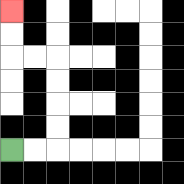{'start': '[0, 6]', 'end': '[0, 0]', 'path_directions': 'R,R,U,U,U,U,L,L,U,U', 'path_coordinates': '[[0, 6], [1, 6], [2, 6], [2, 5], [2, 4], [2, 3], [2, 2], [1, 2], [0, 2], [0, 1], [0, 0]]'}